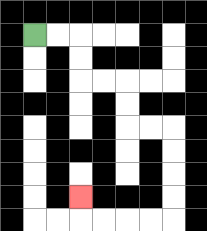{'start': '[1, 1]', 'end': '[3, 8]', 'path_directions': 'R,R,D,D,R,R,D,D,R,R,D,D,D,D,L,L,L,L,U', 'path_coordinates': '[[1, 1], [2, 1], [3, 1], [3, 2], [3, 3], [4, 3], [5, 3], [5, 4], [5, 5], [6, 5], [7, 5], [7, 6], [7, 7], [7, 8], [7, 9], [6, 9], [5, 9], [4, 9], [3, 9], [3, 8]]'}